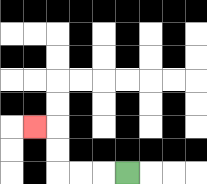{'start': '[5, 7]', 'end': '[1, 5]', 'path_directions': 'L,L,L,U,U,L', 'path_coordinates': '[[5, 7], [4, 7], [3, 7], [2, 7], [2, 6], [2, 5], [1, 5]]'}